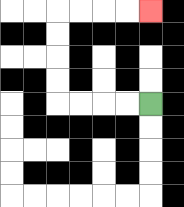{'start': '[6, 4]', 'end': '[6, 0]', 'path_directions': 'L,L,L,L,U,U,U,U,R,R,R,R', 'path_coordinates': '[[6, 4], [5, 4], [4, 4], [3, 4], [2, 4], [2, 3], [2, 2], [2, 1], [2, 0], [3, 0], [4, 0], [5, 0], [6, 0]]'}